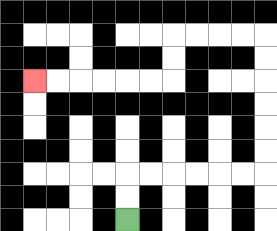{'start': '[5, 9]', 'end': '[1, 3]', 'path_directions': 'U,U,R,R,R,R,R,R,U,U,U,U,U,U,L,L,L,L,D,D,L,L,L,L,L,L', 'path_coordinates': '[[5, 9], [5, 8], [5, 7], [6, 7], [7, 7], [8, 7], [9, 7], [10, 7], [11, 7], [11, 6], [11, 5], [11, 4], [11, 3], [11, 2], [11, 1], [10, 1], [9, 1], [8, 1], [7, 1], [7, 2], [7, 3], [6, 3], [5, 3], [4, 3], [3, 3], [2, 3], [1, 3]]'}